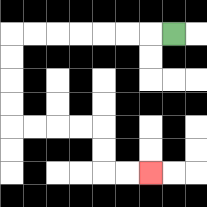{'start': '[7, 1]', 'end': '[6, 7]', 'path_directions': 'L,L,L,L,L,L,L,D,D,D,D,R,R,R,R,D,D,R,R', 'path_coordinates': '[[7, 1], [6, 1], [5, 1], [4, 1], [3, 1], [2, 1], [1, 1], [0, 1], [0, 2], [0, 3], [0, 4], [0, 5], [1, 5], [2, 5], [3, 5], [4, 5], [4, 6], [4, 7], [5, 7], [6, 7]]'}